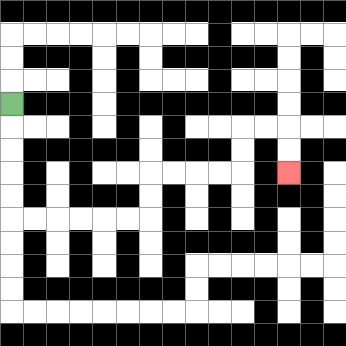{'start': '[0, 4]', 'end': '[12, 7]', 'path_directions': 'D,D,D,D,D,R,R,R,R,R,R,U,U,R,R,R,R,U,U,R,R,D,D', 'path_coordinates': '[[0, 4], [0, 5], [0, 6], [0, 7], [0, 8], [0, 9], [1, 9], [2, 9], [3, 9], [4, 9], [5, 9], [6, 9], [6, 8], [6, 7], [7, 7], [8, 7], [9, 7], [10, 7], [10, 6], [10, 5], [11, 5], [12, 5], [12, 6], [12, 7]]'}